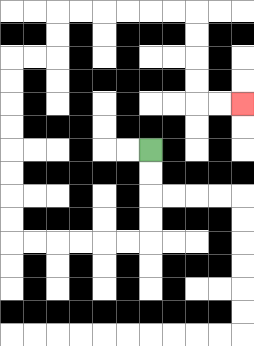{'start': '[6, 6]', 'end': '[10, 4]', 'path_directions': 'D,D,D,D,L,L,L,L,L,L,U,U,U,U,U,U,U,U,R,R,U,U,R,R,R,R,R,R,D,D,D,D,R,R', 'path_coordinates': '[[6, 6], [6, 7], [6, 8], [6, 9], [6, 10], [5, 10], [4, 10], [3, 10], [2, 10], [1, 10], [0, 10], [0, 9], [0, 8], [0, 7], [0, 6], [0, 5], [0, 4], [0, 3], [0, 2], [1, 2], [2, 2], [2, 1], [2, 0], [3, 0], [4, 0], [5, 0], [6, 0], [7, 0], [8, 0], [8, 1], [8, 2], [8, 3], [8, 4], [9, 4], [10, 4]]'}